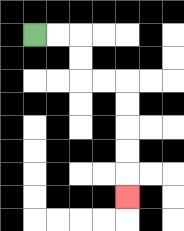{'start': '[1, 1]', 'end': '[5, 8]', 'path_directions': 'R,R,D,D,R,R,D,D,D,D,D', 'path_coordinates': '[[1, 1], [2, 1], [3, 1], [3, 2], [3, 3], [4, 3], [5, 3], [5, 4], [5, 5], [5, 6], [5, 7], [5, 8]]'}